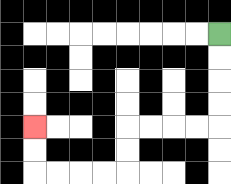{'start': '[9, 1]', 'end': '[1, 5]', 'path_directions': 'D,D,D,D,L,L,L,L,D,D,L,L,L,L,U,U', 'path_coordinates': '[[9, 1], [9, 2], [9, 3], [9, 4], [9, 5], [8, 5], [7, 5], [6, 5], [5, 5], [5, 6], [5, 7], [4, 7], [3, 7], [2, 7], [1, 7], [1, 6], [1, 5]]'}